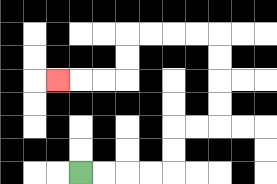{'start': '[3, 7]', 'end': '[2, 3]', 'path_directions': 'R,R,R,R,U,U,R,R,U,U,U,U,L,L,L,L,D,D,L,L,L', 'path_coordinates': '[[3, 7], [4, 7], [5, 7], [6, 7], [7, 7], [7, 6], [7, 5], [8, 5], [9, 5], [9, 4], [9, 3], [9, 2], [9, 1], [8, 1], [7, 1], [6, 1], [5, 1], [5, 2], [5, 3], [4, 3], [3, 3], [2, 3]]'}